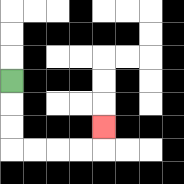{'start': '[0, 3]', 'end': '[4, 5]', 'path_directions': 'D,D,D,R,R,R,R,U', 'path_coordinates': '[[0, 3], [0, 4], [0, 5], [0, 6], [1, 6], [2, 6], [3, 6], [4, 6], [4, 5]]'}